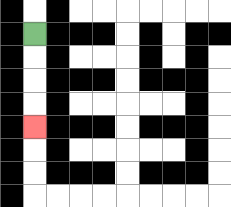{'start': '[1, 1]', 'end': '[1, 5]', 'path_directions': 'D,D,D,D', 'path_coordinates': '[[1, 1], [1, 2], [1, 3], [1, 4], [1, 5]]'}